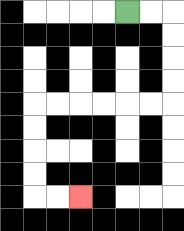{'start': '[5, 0]', 'end': '[3, 8]', 'path_directions': 'R,R,D,D,D,D,L,L,L,L,L,L,D,D,D,D,R,R', 'path_coordinates': '[[5, 0], [6, 0], [7, 0], [7, 1], [7, 2], [7, 3], [7, 4], [6, 4], [5, 4], [4, 4], [3, 4], [2, 4], [1, 4], [1, 5], [1, 6], [1, 7], [1, 8], [2, 8], [3, 8]]'}